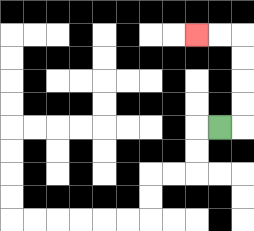{'start': '[9, 5]', 'end': '[8, 1]', 'path_directions': 'R,U,U,U,U,L,L', 'path_coordinates': '[[9, 5], [10, 5], [10, 4], [10, 3], [10, 2], [10, 1], [9, 1], [8, 1]]'}